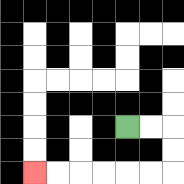{'start': '[5, 5]', 'end': '[1, 7]', 'path_directions': 'R,R,D,D,L,L,L,L,L,L', 'path_coordinates': '[[5, 5], [6, 5], [7, 5], [7, 6], [7, 7], [6, 7], [5, 7], [4, 7], [3, 7], [2, 7], [1, 7]]'}